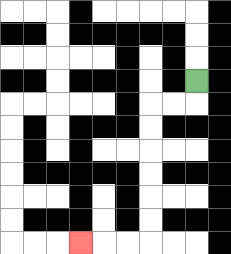{'start': '[8, 3]', 'end': '[3, 10]', 'path_directions': 'D,L,L,D,D,D,D,D,D,L,L,L', 'path_coordinates': '[[8, 3], [8, 4], [7, 4], [6, 4], [6, 5], [6, 6], [6, 7], [6, 8], [6, 9], [6, 10], [5, 10], [4, 10], [3, 10]]'}